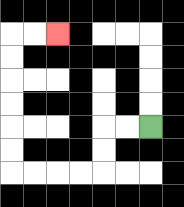{'start': '[6, 5]', 'end': '[2, 1]', 'path_directions': 'L,L,D,D,L,L,L,L,U,U,U,U,U,U,R,R', 'path_coordinates': '[[6, 5], [5, 5], [4, 5], [4, 6], [4, 7], [3, 7], [2, 7], [1, 7], [0, 7], [0, 6], [0, 5], [0, 4], [0, 3], [0, 2], [0, 1], [1, 1], [2, 1]]'}